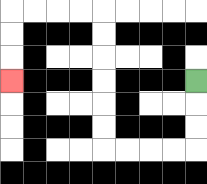{'start': '[8, 3]', 'end': '[0, 3]', 'path_directions': 'D,D,D,L,L,L,L,U,U,U,U,U,U,L,L,L,L,D,D,D', 'path_coordinates': '[[8, 3], [8, 4], [8, 5], [8, 6], [7, 6], [6, 6], [5, 6], [4, 6], [4, 5], [4, 4], [4, 3], [4, 2], [4, 1], [4, 0], [3, 0], [2, 0], [1, 0], [0, 0], [0, 1], [0, 2], [0, 3]]'}